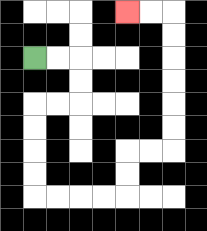{'start': '[1, 2]', 'end': '[5, 0]', 'path_directions': 'R,R,D,D,L,L,D,D,D,D,R,R,R,R,U,U,R,R,U,U,U,U,U,U,L,L', 'path_coordinates': '[[1, 2], [2, 2], [3, 2], [3, 3], [3, 4], [2, 4], [1, 4], [1, 5], [1, 6], [1, 7], [1, 8], [2, 8], [3, 8], [4, 8], [5, 8], [5, 7], [5, 6], [6, 6], [7, 6], [7, 5], [7, 4], [7, 3], [7, 2], [7, 1], [7, 0], [6, 0], [5, 0]]'}